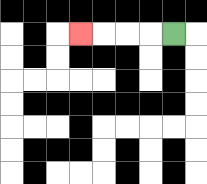{'start': '[7, 1]', 'end': '[3, 1]', 'path_directions': 'L,L,L,L', 'path_coordinates': '[[7, 1], [6, 1], [5, 1], [4, 1], [3, 1]]'}